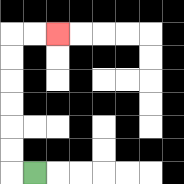{'start': '[1, 7]', 'end': '[2, 1]', 'path_directions': 'L,U,U,U,U,U,U,R,R', 'path_coordinates': '[[1, 7], [0, 7], [0, 6], [0, 5], [0, 4], [0, 3], [0, 2], [0, 1], [1, 1], [2, 1]]'}